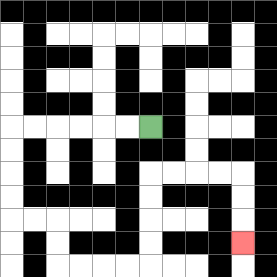{'start': '[6, 5]', 'end': '[10, 10]', 'path_directions': 'L,L,L,L,L,L,D,D,D,D,R,R,D,D,R,R,R,R,U,U,U,U,R,R,R,R,D,D,D', 'path_coordinates': '[[6, 5], [5, 5], [4, 5], [3, 5], [2, 5], [1, 5], [0, 5], [0, 6], [0, 7], [0, 8], [0, 9], [1, 9], [2, 9], [2, 10], [2, 11], [3, 11], [4, 11], [5, 11], [6, 11], [6, 10], [6, 9], [6, 8], [6, 7], [7, 7], [8, 7], [9, 7], [10, 7], [10, 8], [10, 9], [10, 10]]'}